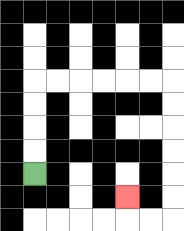{'start': '[1, 7]', 'end': '[5, 8]', 'path_directions': 'U,U,U,U,R,R,R,R,R,R,D,D,D,D,D,D,L,L,U', 'path_coordinates': '[[1, 7], [1, 6], [1, 5], [1, 4], [1, 3], [2, 3], [3, 3], [4, 3], [5, 3], [6, 3], [7, 3], [7, 4], [7, 5], [7, 6], [7, 7], [7, 8], [7, 9], [6, 9], [5, 9], [5, 8]]'}